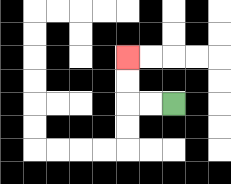{'start': '[7, 4]', 'end': '[5, 2]', 'path_directions': 'L,L,U,U', 'path_coordinates': '[[7, 4], [6, 4], [5, 4], [5, 3], [5, 2]]'}